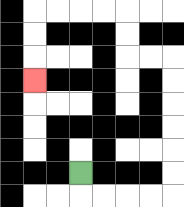{'start': '[3, 7]', 'end': '[1, 3]', 'path_directions': 'D,R,R,R,R,U,U,U,U,U,U,L,L,U,U,L,L,L,L,D,D,D', 'path_coordinates': '[[3, 7], [3, 8], [4, 8], [5, 8], [6, 8], [7, 8], [7, 7], [7, 6], [7, 5], [7, 4], [7, 3], [7, 2], [6, 2], [5, 2], [5, 1], [5, 0], [4, 0], [3, 0], [2, 0], [1, 0], [1, 1], [1, 2], [1, 3]]'}